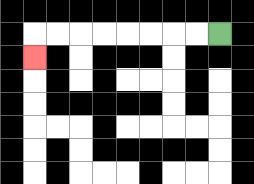{'start': '[9, 1]', 'end': '[1, 2]', 'path_directions': 'L,L,L,L,L,L,L,L,D', 'path_coordinates': '[[9, 1], [8, 1], [7, 1], [6, 1], [5, 1], [4, 1], [3, 1], [2, 1], [1, 1], [1, 2]]'}